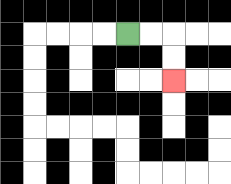{'start': '[5, 1]', 'end': '[7, 3]', 'path_directions': 'R,R,D,D', 'path_coordinates': '[[5, 1], [6, 1], [7, 1], [7, 2], [7, 3]]'}